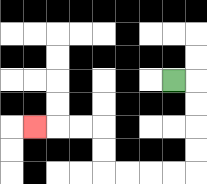{'start': '[7, 3]', 'end': '[1, 5]', 'path_directions': 'R,D,D,D,D,L,L,L,L,U,U,L,L,L', 'path_coordinates': '[[7, 3], [8, 3], [8, 4], [8, 5], [8, 6], [8, 7], [7, 7], [6, 7], [5, 7], [4, 7], [4, 6], [4, 5], [3, 5], [2, 5], [1, 5]]'}